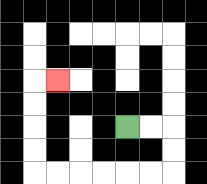{'start': '[5, 5]', 'end': '[2, 3]', 'path_directions': 'R,R,D,D,L,L,L,L,L,L,U,U,U,U,R', 'path_coordinates': '[[5, 5], [6, 5], [7, 5], [7, 6], [7, 7], [6, 7], [5, 7], [4, 7], [3, 7], [2, 7], [1, 7], [1, 6], [1, 5], [1, 4], [1, 3], [2, 3]]'}